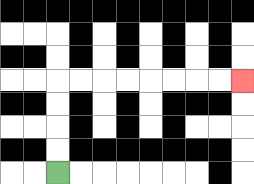{'start': '[2, 7]', 'end': '[10, 3]', 'path_directions': 'U,U,U,U,R,R,R,R,R,R,R,R', 'path_coordinates': '[[2, 7], [2, 6], [2, 5], [2, 4], [2, 3], [3, 3], [4, 3], [5, 3], [6, 3], [7, 3], [8, 3], [9, 3], [10, 3]]'}